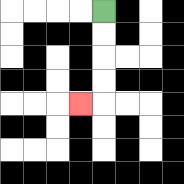{'start': '[4, 0]', 'end': '[3, 4]', 'path_directions': 'D,D,D,D,L', 'path_coordinates': '[[4, 0], [4, 1], [4, 2], [4, 3], [4, 4], [3, 4]]'}